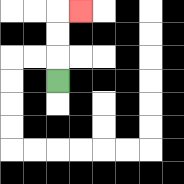{'start': '[2, 3]', 'end': '[3, 0]', 'path_directions': 'U,U,U,R', 'path_coordinates': '[[2, 3], [2, 2], [2, 1], [2, 0], [3, 0]]'}